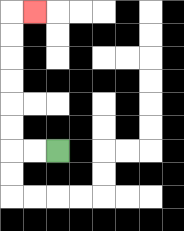{'start': '[2, 6]', 'end': '[1, 0]', 'path_directions': 'L,L,U,U,U,U,U,U,R', 'path_coordinates': '[[2, 6], [1, 6], [0, 6], [0, 5], [0, 4], [0, 3], [0, 2], [0, 1], [0, 0], [1, 0]]'}